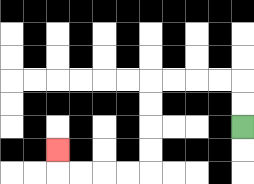{'start': '[10, 5]', 'end': '[2, 6]', 'path_directions': 'U,U,L,L,L,L,D,D,D,D,L,L,L,L,U', 'path_coordinates': '[[10, 5], [10, 4], [10, 3], [9, 3], [8, 3], [7, 3], [6, 3], [6, 4], [6, 5], [6, 6], [6, 7], [5, 7], [4, 7], [3, 7], [2, 7], [2, 6]]'}